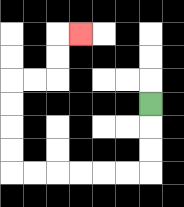{'start': '[6, 4]', 'end': '[3, 1]', 'path_directions': 'D,D,D,L,L,L,L,L,L,U,U,U,U,R,R,U,U,R', 'path_coordinates': '[[6, 4], [6, 5], [6, 6], [6, 7], [5, 7], [4, 7], [3, 7], [2, 7], [1, 7], [0, 7], [0, 6], [0, 5], [0, 4], [0, 3], [1, 3], [2, 3], [2, 2], [2, 1], [3, 1]]'}